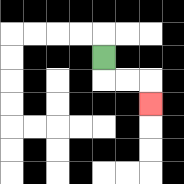{'start': '[4, 2]', 'end': '[6, 4]', 'path_directions': 'D,R,R,D', 'path_coordinates': '[[4, 2], [4, 3], [5, 3], [6, 3], [6, 4]]'}